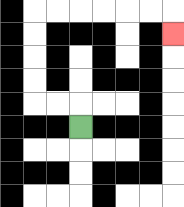{'start': '[3, 5]', 'end': '[7, 1]', 'path_directions': 'U,L,L,U,U,U,U,R,R,R,R,R,R,D', 'path_coordinates': '[[3, 5], [3, 4], [2, 4], [1, 4], [1, 3], [1, 2], [1, 1], [1, 0], [2, 0], [3, 0], [4, 0], [5, 0], [6, 0], [7, 0], [7, 1]]'}